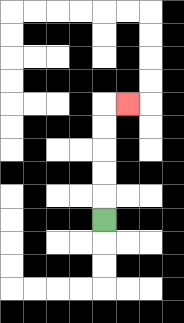{'start': '[4, 9]', 'end': '[5, 4]', 'path_directions': 'U,U,U,U,U,R', 'path_coordinates': '[[4, 9], [4, 8], [4, 7], [4, 6], [4, 5], [4, 4], [5, 4]]'}